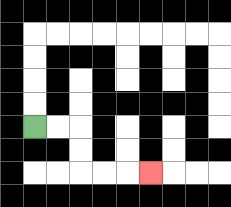{'start': '[1, 5]', 'end': '[6, 7]', 'path_directions': 'R,R,D,D,R,R,R', 'path_coordinates': '[[1, 5], [2, 5], [3, 5], [3, 6], [3, 7], [4, 7], [5, 7], [6, 7]]'}